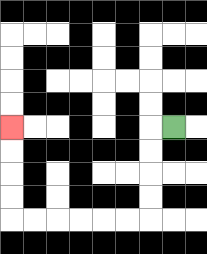{'start': '[7, 5]', 'end': '[0, 5]', 'path_directions': 'L,D,D,D,D,L,L,L,L,L,L,U,U,U,U', 'path_coordinates': '[[7, 5], [6, 5], [6, 6], [6, 7], [6, 8], [6, 9], [5, 9], [4, 9], [3, 9], [2, 9], [1, 9], [0, 9], [0, 8], [0, 7], [0, 6], [0, 5]]'}